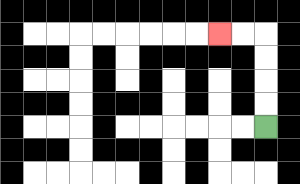{'start': '[11, 5]', 'end': '[9, 1]', 'path_directions': 'U,U,U,U,L,L', 'path_coordinates': '[[11, 5], [11, 4], [11, 3], [11, 2], [11, 1], [10, 1], [9, 1]]'}